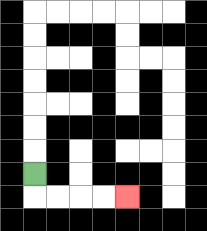{'start': '[1, 7]', 'end': '[5, 8]', 'path_directions': 'D,R,R,R,R', 'path_coordinates': '[[1, 7], [1, 8], [2, 8], [3, 8], [4, 8], [5, 8]]'}